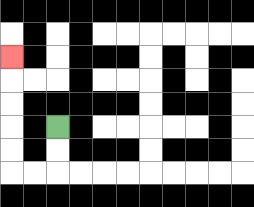{'start': '[2, 5]', 'end': '[0, 2]', 'path_directions': 'D,D,L,L,U,U,U,U,U', 'path_coordinates': '[[2, 5], [2, 6], [2, 7], [1, 7], [0, 7], [0, 6], [0, 5], [0, 4], [0, 3], [0, 2]]'}